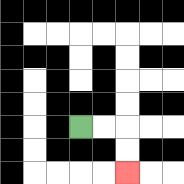{'start': '[3, 5]', 'end': '[5, 7]', 'path_directions': 'R,R,D,D', 'path_coordinates': '[[3, 5], [4, 5], [5, 5], [5, 6], [5, 7]]'}